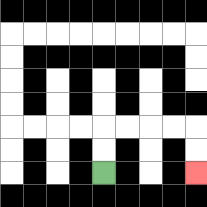{'start': '[4, 7]', 'end': '[8, 7]', 'path_directions': 'U,U,R,R,R,R,D,D', 'path_coordinates': '[[4, 7], [4, 6], [4, 5], [5, 5], [6, 5], [7, 5], [8, 5], [8, 6], [8, 7]]'}